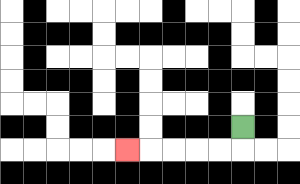{'start': '[10, 5]', 'end': '[5, 6]', 'path_directions': 'D,L,L,L,L,L', 'path_coordinates': '[[10, 5], [10, 6], [9, 6], [8, 6], [7, 6], [6, 6], [5, 6]]'}